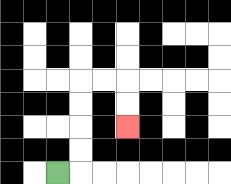{'start': '[2, 7]', 'end': '[5, 5]', 'path_directions': 'R,U,U,U,U,R,R,D,D', 'path_coordinates': '[[2, 7], [3, 7], [3, 6], [3, 5], [3, 4], [3, 3], [4, 3], [5, 3], [5, 4], [5, 5]]'}